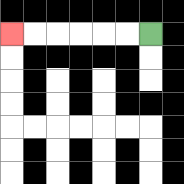{'start': '[6, 1]', 'end': '[0, 1]', 'path_directions': 'L,L,L,L,L,L', 'path_coordinates': '[[6, 1], [5, 1], [4, 1], [3, 1], [2, 1], [1, 1], [0, 1]]'}